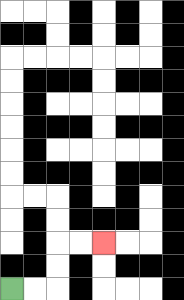{'start': '[0, 12]', 'end': '[4, 10]', 'path_directions': 'R,R,U,U,R,R', 'path_coordinates': '[[0, 12], [1, 12], [2, 12], [2, 11], [2, 10], [3, 10], [4, 10]]'}